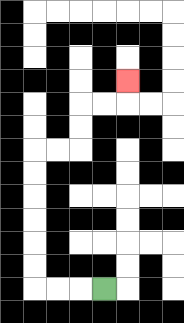{'start': '[4, 12]', 'end': '[5, 3]', 'path_directions': 'L,L,L,U,U,U,U,U,U,R,R,U,U,R,R,U', 'path_coordinates': '[[4, 12], [3, 12], [2, 12], [1, 12], [1, 11], [1, 10], [1, 9], [1, 8], [1, 7], [1, 6], [2, 6], [3, 6], [3, 5], [3, 4], [4, 4], [5, 4], [5, 3]]'}